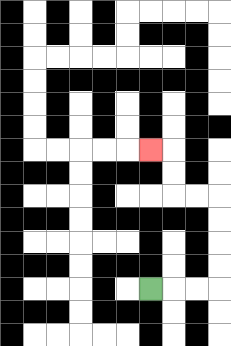{'start': '[6, 12]', 'end': '[6, 6]', 'path_directions': 'R,R,R,U,U,U,U,L,L,U,U,L', 'path_coordinates': '[[6, 12], [7, 12], [8, 12], [9, 12], [9, 11], [9, 10], [9, 9], [9, 8], [8, 8], [7, 8], [7, 7], [7, 6], [6, 6]]'}